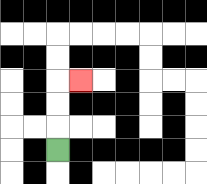{'start': '[2, 6]', 'end': '[3, 3]', 'path_directions': 'U,U,U,R', 'path_coordinates': '[[2, 6], [2, 5], [2, 4], [2, 3], [3, 3]]'}